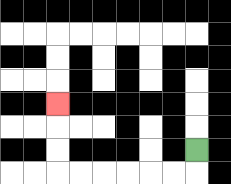{'start': '[8, 6]', 'end': '[2, 4]', 'path_directions': 'D,L,L,L,L,L,L,U,U,U', 'path_coordinates': '[[8, 6], [8, 7], [7, 7], [6, 7], [5, 7], [4, 7], [3, 7], [2, 7], [2, 6], [2, 5], [2, 4]]'}